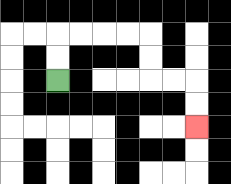{'start': '[2, 3]', 'end': '[8, 5]', 'path_directions': 'U,U,R,R,R,R,D,D,R,R,D,D', 'path_coordinates': '[[2, 3], [2, 2], [2, 1], [3, 1], [4, 1], [5, 1], [6, 1], [6, 2], [6, 3], [7, 3], [8, 3], [8, 4], [8, 5]]'}